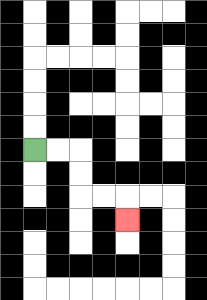{'start': '[1, 6]', 'end': '[5, 9]', 'path_directions': 'R,R,D,D,R,R,D', 'path_coordinates': '[[1, 6], [2, 6], [3, 6], [3, 7], [3, 8], [4, 8], [5, 8], [5, 9]]'}